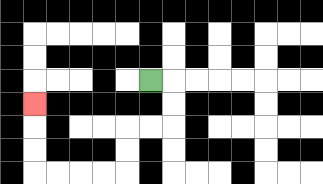{'start': '[6, 3]', 'end': '[1, 4]', 'path_directions': 'R,D,D,L,L,D,D,L,L,L,L,U,U,U', 'path_coordinates': '[[6, 3], [7, 3], [7, 4], [7, 5], [6, 5], [5, 5], [5, 6], [5, 7], [4, 7], [3, 7], [2, 7], [1, 7], [1, 6], [1, 5], [1, 4]]'}